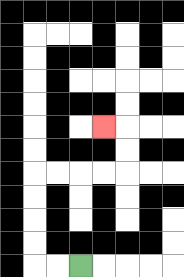{'start': '[3, 11]', 'end': '[4, 5]', 'path_directions': 'L,L,U,U,U,U,R,R,R,R,U,U,L', 'path_coordinates': '[[3, 11], [2, 11], [1, 11], [1, 10], [1, 9], [1, 8], [1, 7], [2, 7], [3, 7], [4, 7], [5, 7], [5, 6], [5, 5], [4, 5]]'}